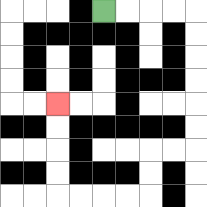{'start': '[4, 0]', 'end': '[2, 4]', 'path_directions': 'R,R,R,R,D,D,D,D,D,D,L,L,D,D,L,L,L,L,U,U,U,U', 'path_coordinates': '[[4, 0], [5, 0], [6, 0], [7, 0], [8, 0], [8, 1], [8, 2], [8, 3], [8, 4], [8, 5], [8, 6], [7, 6], [6, 6], [6, 7], [6, 8], [5, 8], [4, 8], [3, 8], [2, 8], [2, 7], [2, 6], [2, 5], [2, 4]]'}